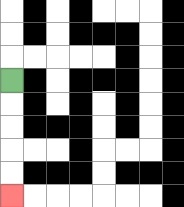{'start': '[0, 3]', 'end': '[0, 8]', 'path_directions': 'D,D,D,D,D', 'path_coordinates': '[[0, 3], [0, 4], [0, 5], [0, 6], [0, 7], [0, 8]]'}